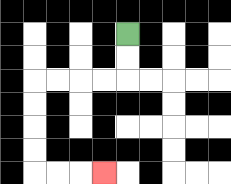{'start': '[5, 1]', 'end': '[4, 7]', 'path_directions': 'D,D,L,L,L,L,D,D,D,D,R,R,R', 'path_coordinates': '[[5, 1], [5, 2], [5, 3], [4, 3], [3, 3], [2, 3], [1, 3], [1, 4], [1, 5], [1, 6], [1, 7], [2, 7], [3, 7], [4, 7]]'}